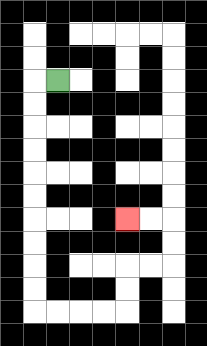{'start': '[2, 3]', 'end': '[5, 9]', 'path_directions': 'L,D,D,D,D,D,D,D,D,D,D,R,R,R,R,U,U,R,R,U,U,L,L', 'path_coordinates': '[[2, 3], [1, 3], [1, 4], [1, 5], [1, 6], [1, 7], [1, 8], [1, 9], [1, 10], [1, 11], [1, 12], [1, 13], [2, 13], [3, 13], [4, 13], [5, 13], [5, 12], [5, 11], [6, 11], [7, 11], [7, 10], [7, 9], [6, 9], [5, 9]]'}